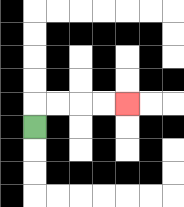{'start': '[1, 5]', 'end': '[5, 4]', 'path_directions': 'U,R,R,R,R', 'path_coordinates': '[[1, 5], [1, 4], [2, 4], [3, 4], [4, 4], [5, 4]]'}